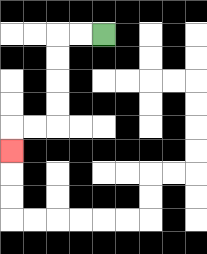{'start': '[4, 1]', 'end': '[0, 6]', 'path_directions': 'L,L,D,D,D,D,L,L,D', 'path_coordinates': '[[4, 1], [3, 1], [2, 1], [2, 2], [2, 3], [2, 4], [2, 5], [1, 5], [0, 5], [0, 6]]'}